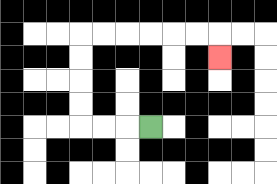{'start': '[6, 5]', 'end': '[9, 2]', 'path_directions': 'L,L,L,U,U,U,U,R,R,R,R,R,R,D', 'path_coordinates': '[[6, 5], [5, 5], [4, 5], [3, 5], [3, 4], [3, 3], [3, 2], [3, 1], [4, 1], [5, 1], [6, 1], [7, 1], [8, 1], [9, 1], [9, 2]]'}